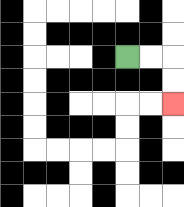{'start': '[5, 2]', 'end': '[7, 4]', 'path_directions': 'R,R,D,D', 'path_coordinates': '[[5, 2], [6, 2], [7, 2], [7, 3], [7, 4]]'}